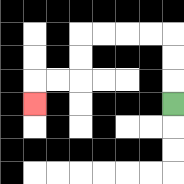{'start': '[7, 4]', 'end': '[1, 4]', 'path_directions': 'U,U,U,L,L,L,L,D,D,L,L,D', 'path_coordinates': '[[7, 4], [7, 3], [7, 2], [7, 1], [6, 1], [5, 1], [4, 1], [3, 1], [3, 2], [3, 3], [2, 3], [1, 3], [1, 4]]'}